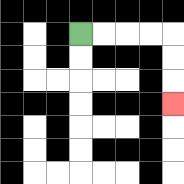{'start': '[3, 1]', 'end': '[7, 4]', 'path_directions': 'R,R,R,R,D,D,D', 'path_coordinates': '[[3, 1], [4, 1], [5, 1], [6, 1], [7, 1], [7, 2], [7, 3], [7, 4]]'}